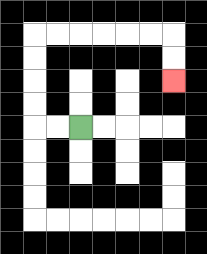{'start': '[3, 5]', 'end': '[7, 3]', 'path_directions': 'L,L,U,U,U,U,R,R,R,R,R,R,D,D', 'path_coordinates': '[[3, 5], [2, 5], [1, 5], [1, 4], [1, 3], [1, 2], [1, 1], [2, 1], [3, 1], [4, 1], [5, 1], [6, 1], [7, 1], [7, 2], [7, 3]]'}